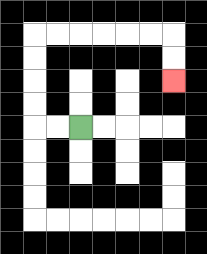{'start': '[3, 5]', 'end': '[7, 3]', 'path_directions': 'L,L,U,U,U,U,R,R,R,R,R,R,D,D', 'path_coordinates': '[[3, 5], [2, 5], [1, 5], [1, 4], [1, 3], [1, 2], [1, 1], [2, 1], [3, 1], [4, 1], [5, 1], [6, 1], [7, 1], [7, 2], [7, 3]]'}